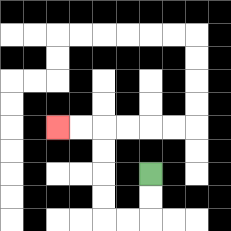{'start': '[6, 7]', 'end': '[2, 5]', 'path_directions': 'D,D,L,L,U,U,U,U,L,L', 'path_coordinates': '[[6, 7], [6, 8], [6, 9], [5, 9], [4, 9], [4, 8], [4, 7], [4, 6], [4, 5], [3, 5], [2, 5]]'}